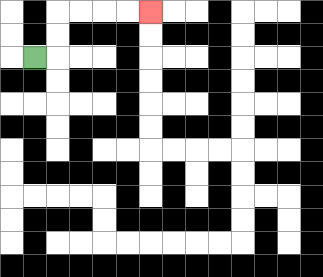{'start': '[1, 2]', 'end': '[6, 0]', 'path_directions': 'R,U,U,R,R,R,R', 'path_coordinates': '[[1, 2], [2, 2], [2, 1], [2, 0], [3, 0], [4, 0], [5, 0], [6, 0]]'}